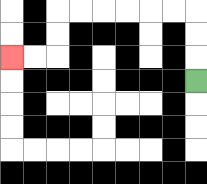{'start': '[8, 3]', 'end': '[0, 2]', 'path_directions': 'U,U,U,L,L,L,L,L,L,D,D,L,L', 'path_coordinates': '[[8, 3], [8, 2], [8, 1], [8, 0], [7, 0], [6, 0], [5, 0], [4, 0], [3, 0], [2, 0], [2, 1], [2, 2], [1, 2], [0, 2]]'}